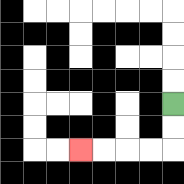{'start': '[7, 4]', 'end': '[3, 6]', 'path_directions': 'D,D,L,L,L,L', 'path_coordinates': '[[7, 4], [7, 5], [7, 6], [6, 6], [5, 6], [4, 6], [3, 6]]'}